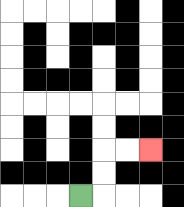{'start': '[3, 8]', 'end': '[6, 6]', 'path_directions': 'R,U,U,R,R', 'path_coordinates': '[[3, 8], [4, 8], [4, 7], [4, 6], [5, 6], [6, 6]]'}